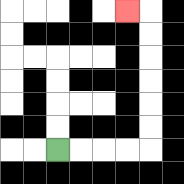{'start': '[2, 6]', 'end': '[5, 0]', 'path_directions': 'R,R,R,R,U,U,U,U,U,U,L', 'path_coordinates': '[[2, 6], [3, 6], [4, 6], [5, 6], [6, 6], [6, 5], [6, 4], [6, 3], [6, 2], [6, 1], [6, 0], [5, 0]]'}